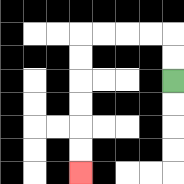{'start': '[7, 3]', 'end': '[3, 7]', 'path_directions': 'U,U,L,L,L,L,D,D,D,D,D,D', 'path_coordinates': '[[7, 3], [7, 2], [7, 1], [6, 1], [5, 1], [4, 1], [3, 1], [3, 2], [3, 3], [3, 4], [3, 5], [3, 6], [3, 7]]'}